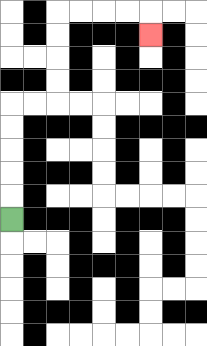{'start': '[0, 9]', 'end': '[6, 1]', 'path_directions': 'U,U,U,U,U,R,R,U,U,U,U,R,R,R,R,D', 'path_coordinates': '[[0, 9], [0, 8], [0, 7], [0, 6], [0, 5], [0, 4], [1, 4], [2, 4], [2, 3], [2, 2], [2, 1], [2, 0], [3, 0], [4, 0], [5, 0], [6, 0], [6, 1]]'}